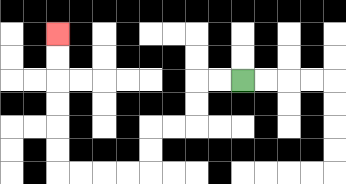{'start': '[10, 3]', 'end': '[2, 1]', 'path_directions': 'L,L,D,D,L,L,D,D,L,L,L,L,U,U,U,U,U,U', 'path_coordinates': '[[10, 3], [9, 3], [8, 3], [8, 4], [8, 5], [7, 5], [6, 5], [6, 6], [6, 7], [5, 7], [4, 7], [3, 7], [2, 7], [2, 6], [2, 5], [2, 4], [2, 3], [2, 2], [2, 1]]'}